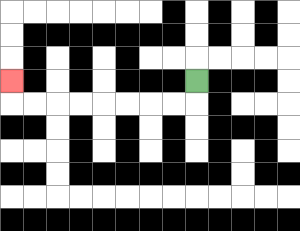{'start': '[8, 3]', 'end': '[0, 3]', 'path_directions': 'D,L,L,L,L,L,L,L,L,U', 'path_coordinates': '[[8, 3], [8, 4], [7, 4], [6, 4], [5, 4], [4, 4], [3, 4], [2, 4], [1, 4], [0, 4], [0, 3]]'}